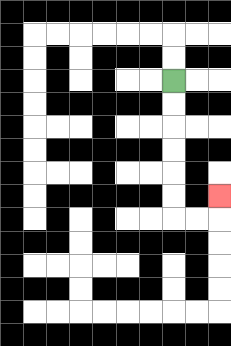{'start': '[7, 3]', 'end': '[9, 8]', 'path_directions': 'D,D,D,D,D,D,R,R,U', 'path_coordinates': '[[7, 3], [7, 4], [7, 5], [7, 6], [7, 7], [7, 8], [7, 9], [8, 9], [9, 9], [9, 8]]'}